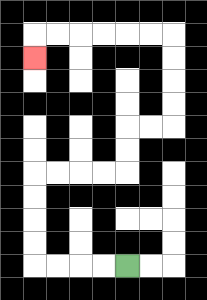{'start': '[5, 11]', 'end': '[1, 2]', 'path_directions': 'L,L,L,L,U,U,U,U,R,R,R,R,U,U,R,R,U,U,U,U,L,L,L,L,L,L,D', 'path_coordinates': '[[5, 11], [4, 11], [3, 11], [2, 11], [1, 11], [1, 10], [1, 9], [1, 8], [1, 7], [2, 7], [3, 7], [4, 7], [5, 7], [5, 6], [5, 5], [6, 5], [7, 5], [7, 4], [7, 3], [7, 2], [7, 1], [6, 1], [5, 1], [4, 1], [3, 1], [2, 1], [1, 1], [1, 2]]'}